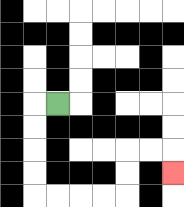{'start': '[2, 4]', 'end': '[7, 7]', 'path_directions': 'L,D,D,D,D,R,R,R,R,U,U,R,R,D', 'path_coordinates': '[[2, 4], [1, 4], [1, 5], [1, 6], [1, 7], [1, 8], [2, 8], [3, 8], [4, 8], [5, 8], [5, 7], [5, 6], [6, 6], [7, 6], [7, 7]]'}